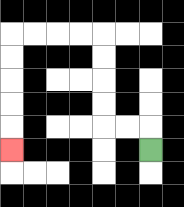{'start': '[6, 6]', 'end': '[0, 6]', 'path_directions': 'U,L,L,U,U,U,U,L,L,L,L,D,D,D,D,D', 'path_coordinates': '[[6, 6], [6, 5], [5, 5], [4, 5], [4, 4], [4, 3], [4, 2], [4, 1], [3, 1], [2, 1], [1, 1], [0, 1], [0, 2], [0, 3], [0, 4], [0, 5], [0, 6]]'}